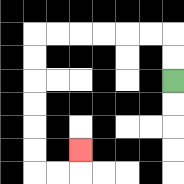{'start': '[7, 3]', 'end': '[3, 6]', 'path_directions': 'U,U,L,L,L,L,L,L,D,D,D,D,D,D,R,R,U', 'path_coordinates': '[[7, 3], [7, 2], [7, 1], [6, 1], [5, 1], [4, 1], [3, 1], [2, 1], [1, 1], [1, 2], [1, 3], [1, 4], [1, 5], [1, 6], [1, 7], [2, 7], [3, 7], [3, 6]]'}